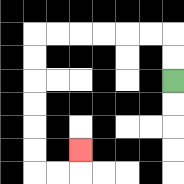{'start': '[7, 3]', 'end': '[3, 6]', 'path_directions': 'U,U,L,L,L,L,L,L,D,D,D,D,D,D,R,R,U', 'path_coordinates': '[[7, 3], [7, 2], [7, 1], [6, 1], [5, 1], [4, 1], [3, 1], [2, 1], [1, 1], [1, 2], [1, 3], [1, 4], [1, 5], [1, 6], [1, 7], [2, 7], [3, 7], [3, 6]]'}